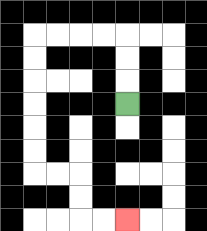{'start': '[5, 4]', 'end': '[5, 9]', 'path_directions': 'U,U,U,L,L,L,L,D,D,D,D,D,D,R,R,D,D,R,R', 'path_coordinates': '[[5, 4], [5, 3], [5, 2], [5, 1], [4, 1], [3, 1], [2, 1], [1, 1], [1, 2], [1, 3], [1, 4], [1, 5], [1, 6], [1, 7], [2, 7], [3, 7], [3, 8], [3, 9], [4, 9], [5, 9]]'}